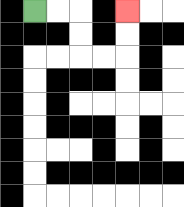{'start': '[1, 0]', 'end': '[5, 0]', 'path_directions': 'R,R,D,D,R,R,U,U', 'path_coordinates': '[[1, 0], [2, 0], [3, 0], [3, 1], [3, 2], [4, 2], [5, 2], [5, 1], [5, 0]]'}